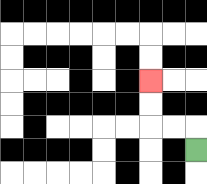{'start': '[8, 6]', 'end': '[6, 3]', 'path_directions': 'U,L,L,U,U', 'path_coordinates': '[[8, 6], [8, 5], [7, 5], [6, 5], [6, 4], [6, 3]]'}